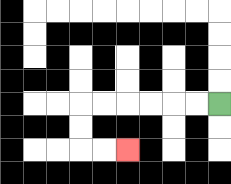{'start': '[9, 4]', 'end': '[5, 6]', 'path_directions': 'L,L,L,L,L,L,D,D,R,R', 'path_coordinates': '[[9, 4], [8, 4], [7, 4], [6, 4], [5, 4], [4, 4], [3, 4], [3, 5], [3, 6], [4, 6], [5, 6]]'}